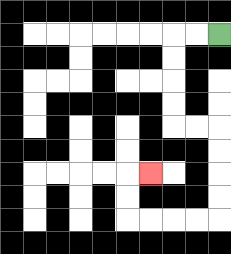{'start': '[9, 1]', 'end': '[6, 7]', 'path_directions': 'L,L,D,D,D,D,R,R,D,D,D,D,L,L,L,L,U,U,R', 'path_coordinates': '[[9, 1], [8, 1], [7, 1], [7, 2], [7, 3], [7, 4], [7, 5], [8, 5], [9, 5], [9, 6], [9, 7], [9, 8], [9, 9], [8, 9], [7, 9], [6, 9], [5, 9], [5, 8], [5, 7], [6, 7]]'}